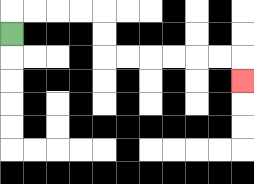{'start': '[0, 1]', 'end': '[10, 3]', 'path_directions': 'U,R,R,R,R,D,D,R,R,R,R,R,R,D', 'path_coordinates': '[[0, 1], [0, 0], [1, 0], [2, 0], [3, 0], [4, 0], [4, 1], [4, 2], [5, 2], [6, 2], [7, 2], [8, 2], [9, 2], [10, 2], [10, 3]]'}